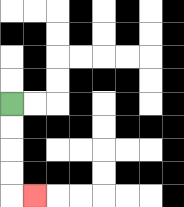{'start': '[0, 4]', 'end': '[1, 8]', 'path_directions': 'D,D,D,D,R', 'path_coordinates': '[[0, 4], [0, 5], [0, 6], [0, 7], [0, 8], [1, 8]]'}